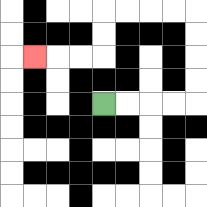{'start': '[4, 4]', 'end': '[1, 2]', 'path_directions': 'R,R,R,R,U,U,U,U,L,L,L,L,D,D,L,L,L', 'path_coordinates': '[[4, 4], [5, 4], [6, 4], [7, 4], [8, 4], [8, 3], [8, 2], [8, 1], [8, 0], [7, 0], [6, 0], [5, 0], [4, 0], [4, 1], [4, 2], [3, 2], [2, 2], [1, 2]]'}